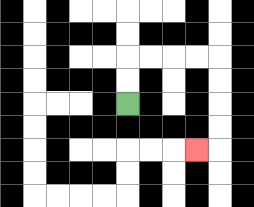{'start': '[5, 4]', 'end': '[8, 6]', 'path_directions': 'U,U,R,R,R,R,D,D,D,D,L', 'path_coordinates': '[[5, 4], [5, 3], [5, 2], [6, 2], [7, 2], [8, 2], [9, 2], [9, 3], [9, 4], [9, 5], [9, 6], [8, 6]]'}